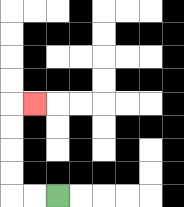{'start': '[2, 8]', 'end': '[1, 4]', 'path_directions': 'L,L,U,U,U,U,R', 'path_coordinates': '[[2, 8], [1, 8], [0, 8], [0, 7], [0, 6], [0, 5], [0, 4], [1, 4]]'}